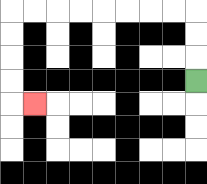{'start': '[8, 3]', 'end': '[1, 4]', 'path_directions': 'U,U,U,L,L,L,L,L,L,L,L,D,D,D,D,R', 'path_coordinates': '[[8, 3], [8, 2], [8, 1], [8, 0], [7, 0], [6, 0], [5, 0], [4, 0], [3, 0], [2, 0], [1, 0], [0, 0], [0, 1], [0, 2], [0, 3], [0, 4], [1, 4]]'}